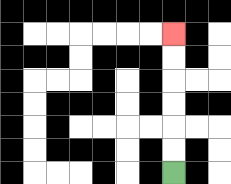{'start': '[7, 7]', 'end': '[7, 1]', 'path_directions': 'U,U,U,U,U,U', 'path_coordinates': '[[7, 7], [7, 6], [7, 5], [7, 4], [7, 3], [7, 2], [7, 1]]'}